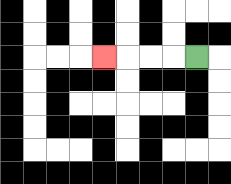{'start': '[8, 2]', 'end': '[4, 2]', 'path_directions': 'L,L,L,L', 'path_coordinates': '[[8, 2], [7, 2], [6, 2], [5, 2], [4, 2]]'}